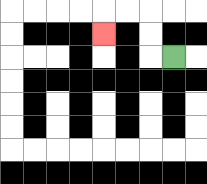{'start': '[7, 2]', 'end': '[4, 1]', 'path_directions': 'L,U,U,L,L,D', 'path_coordinates': '[[7, 2], [6, 2], [6, 1], [6, 0], [5, 0], [4, 0], [4, 1]]'}